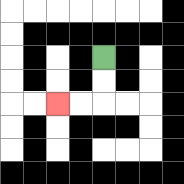{'start': '[4, 2]', 'end': '[2, 4]', 'path_directions': 'D,D,L,L', 'path_coordinates': '[[4, 2], [4, 3], [4, 4], [3, 4], [2, 4]]'}